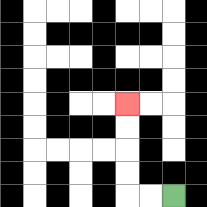{'start': '[7, 8]', 'end': '[5, 4]', 'path_directions': 'L,L,U,U,U,U', 'path_coordinates': '[[7, 8], [6, 8], [5, 8], [5, 7], [5, 6], [5, 5], [5, 4]]'}